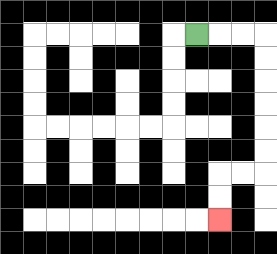{'start': '[8, 1]', 'end': '[9, 9]', 'path_directions': 'R,R,R,D,D,D,D,D,D,L,L,D,D', 'path_coordinates': '[[8, 1], [9, 1], [10, 1], [11, 1], [11, 2], [11, 3], [11, 4], [11, 5], [11, 6], [11, 7], [10, 7], [9, 7], [9, 8], [9, 9]]'}